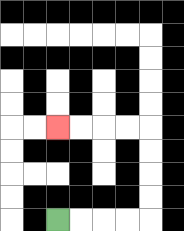{'start': '[2, 9]', 'end': '[2, 5]', 'path_directions': 'R,R,R,R,U,U,U,U,L,L,L,L', 'path_coordinates': '[[2, 9], [3, 9], [4, 9], [5, 9], [6, 9], [6, 8], [6, 7], [6, 6], [6, 5], [5, 5], [4, 5], [3, 5], [2, 5]]'}